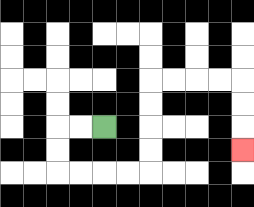{'start': '[4, 5]', 'end': '[10, 6]', 'path_directions': 'L,L,D,D,R,R,R,R,U,U,U,U,R,R,R,R,D,D,D', 'path_coordinates': '[[4, 5], [3, 5], [2, 5], [2, 6], [2, 7], [3, 7], [4, 7], [5, 7], [6, 7], [6, 6], [6, 5], [6, 4], [6, 3], [7, 3], [8, 3], [9, 3], [10, 3], [10, 4], [10, 5], [10, 6]]'}